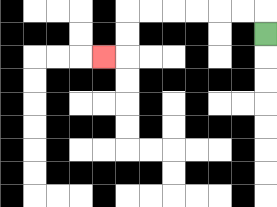{'start': '[11, 1]', 'end': '[4, 2]', 'path_directions': 'U,L,L,L,L,L,L,D,D,L', 'path_coordinates': '[[11, 1], [11, 0], [10, 0], [9, 0], [8, 0], [7, 0], [6, 0], [5, 0], [5, 1], [5, 2], [4, 2]]'}